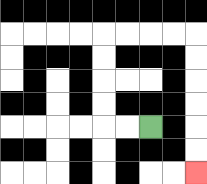{'start': '[6, 5]', 'end': '[8, 7]', 'path_directions': 'L,L,U,U,U,U,R,R,R,R,D,D,D,D,D,D', 'path_coordinates': '[[6, 5], [5, 5], [4, 5], [4, 4], [4, 3], [4, 2], [4, 1], [5, 1], [6, 1], [7, 1], [8, 1], [8, 2], [8, 3], [8, 4], [8, 5], [8, 6], [8, 7]]'}